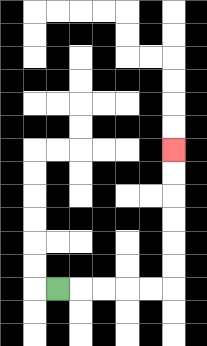{'start': '[2, 12]', 'end': '[7, 6]', 'path_directions': 'R,R,R,R,R,U,U,U,U,U,U', 'path_coordinates': '[[2, 12], [3, 12], [4, 12], [5, 12], [6, 12], [7, 12], [7, 11], [7, 10], [7, 9], [7, 8], [7, 7], [7, 6]]'}